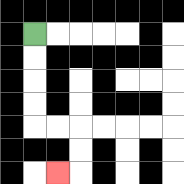{'start': '[1, 1]', 'end': '[2, 7]', 'path_directions': 'D,D,D,D,R,R,D,D,L', 'path_coordinates': '[[1, 1], [1, 2], [1, 3], [1, 4], [1, 5], [2, 5], [3, 5], [3, 6], [3, 7], [2, 7]]'}